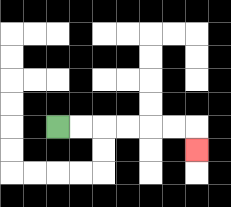{'start': '[2, 5]', 'end': '[8, 6]', 'path_directions': 'R,R,R,R,R,R,D', 'path_coordinates': '[[2, 5], [3, 5], [4, 5], [5, 5], [6, 5], [7, 5], [8, 5], [8, 6]]'}